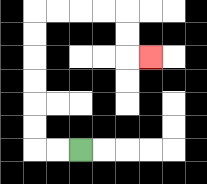{'start': '[3, 6]', 'end': '[6, 2]', 'path_directions': 'L,L,U,U,U,U,U,U,R,R,R,R,D,D,R', 'path_coordinates': '[[3, 6], [2, 6], [1, 6], [1, 5], [1, 4], [1, 3], [1, 2], [1, 1], [1, 0], [2, 0], [3, 0], [4, 0], [5, 0], [5, 1], [5, 2], [6, 2]]'}